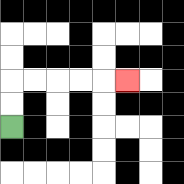{'start': '[0, 5]', 'end': '[5, 3]', 'path_directions': 'U,U,R,R,R,R,R', 'path_coordinates': '[[0, 5], [0, 4], [0, 3], [1, 3], [2, 3], [3, 3], [4, 3], [5, 3]]'}